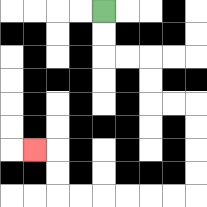{'start': '[4, 0]', 'end': '[1, 6]', 'path_directions': 'D,D,R,R,D,D,R,R,D,D,D,D,L,L,L,L,L,L,U,U,L', 'path_coordinates': '[[4, 0], [4, 1], [4, 2], [5, 2], [6, 2], [6, 3], [6, 4], [7, 4], [8, 4], [8, 5], [8, 6], [8, 7], [8, 8], [7, 8], [6, 8], [5, 8], [4, 8], [3, 8], [2, 8], [2, 7], [2, 6], [1, 6]]'}